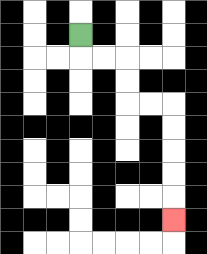{'start': '[3, 1]', 'end': '[7, 9]', 'path_directions': 'D,R,R,D,D,R,R,D,D,D,D,D', 'path_coordinates': '[[3, 1], [3, 2], [4, 2], [5, 2], [5, 3], [5, 4], [6, 4], [7, 4], [7, 5], [7, 6], [7, 7], [7, 8], [7, 9]]'}